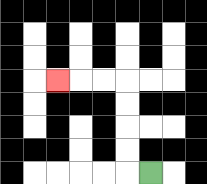{'start': '[6, 7]', 'end': '[2, 3]', 'path_directions': 'L,U,U,U,U,L,L,L', 'path_coordinates': '[[6, 7], [5, 7], [5, 6], [5, 5], [5, 4], [5, 3], [4, 3], [3, 3], [2, 3]]'}